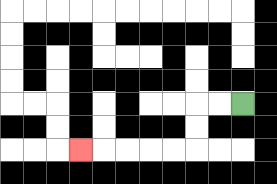{'start': '[10, 4]', 'end': '[3, 6]', 'path_directions': 'L,L,D,D,L,L,L,L,L', 'path_coordinates': '[[10, 4], [9, 4], [8, 4], [8, 5], [8, 6], [7, 6], [6, 6], [5, 6], [4, 6], [3, 6]]'}